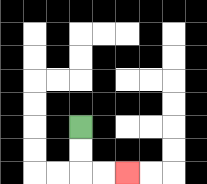{'start': '[3, 5]', 'end': '[5, 7]', 'path_directions': 'D,D,R,R', 'path_coordinates': '[[3, 5], [3, 6], [3, 7], [4, 7], [5, 7]]'}